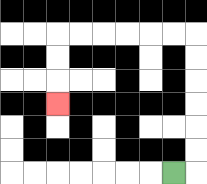{'start': '[7, 7]', 'end': '[2, 4]', 'path_directions': 'R,U,U,U,U,U,U,L,L,L,L,L,L,D,D,D', 'path_coordinates': '[[7, 7], [8, 7], [8, 6], [8, 5], [8, 4], [8, 3], [8, 2], [8, 1], [7, 1], [6, 1], [5, 1], [4, 1], [3, 1], [2, 1], [2, 2], [2, 3], [2, 4]]'}